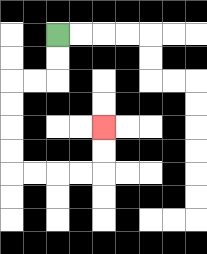{'start': '[2, 1]', 'end': '[4, 5]', 'path_directions': 'D,D,L,L,D,D,D,D,R,R,R,R,U,U', 'path_coordinates': '[[2, 1], [2, 2], [2, 3], [1, 3], [0, 3], [0, 4], [0, 5], [0, 6], [0, 7], [1, 7], [2, 7], [3, 7], [4, 7], [4, 6], [4, 5]]'}